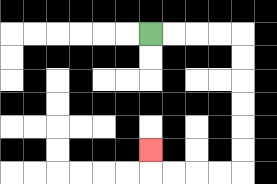{'start': '[6, 1]', 'end': '[6, 6]', 'path_directions': 'R,R,R,R,D,D,D,D,D,D,L,L,L,L,U', 'path_coordinates': '[[6, 1], [7, 1], [8, 1], [9, 1], [10, 1], [10, 2], [10, 3], [10, 4], [10, 5], [10, 6], [10, 7], [9, 7], [8, 7], [7, 7], [6, 7], [6, 6]]'}